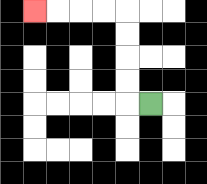{'start': '[6, 4]', 'end': '[1, 0]', 'path_directions': 'L,U,U,U,U,L,L,L,L', 'path_coordinates': '[[6, 4], [5, 4], [5, 3], [5, 2], [5, 1], [5, 0], [4, 0], [3, 0], [2, 0], [1, 0]]'}